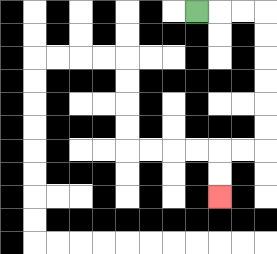{'start': '[8, 0]', 'end': '[9, 8]', 'path_directions': 'R,R,R,D,D,D,D,D,D,L,L,D,D', 'path_coordinates': '[[8, 0], [9, 0], [10, 0], [11, 0], [11, 1], [11, 2], [11, 3], [11, 4], [11, 5], [11, 6], [10, 6], [9, 6], [9, 7], [9, 8]]'}